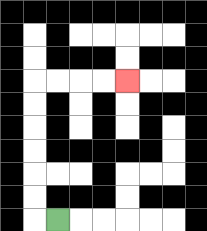{'start': '[2, 9]', 'end': '[5, 3]', 'path_directions': 'L,U,U,U,U,U,U,R,R,R,R', 'path_coordinates': '[[2, 9], [1, 9], [1, 8], [1, 7], [1, 6], [1, 5], [1, 4], [1, 3], [2, 3], [3, 3], [4, 3], [5, 3]]'}